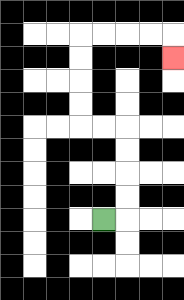{'start': '[4, 9]', 'end': '[7, 2]', 'path_directions': 'R,U,U,U,U,L,L,U,U,U,U,R,R,R,R,D', 'path_coordinates': '[[4, 9], [5, 9], [5, 8], [5, 7], [5, 6], [5, 5], [4, 5], [3, 5], [3, 4], [3, 3], [3, 2], [3, 1], [4, 1], [5, 1], [6, 1], [7, 1], [7, 2]]'}